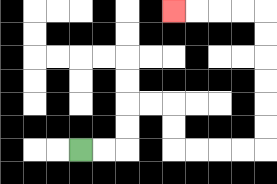{'start': '[3, 6]', 'end': '[7, 0]', 'path_directions': 'R,R,U,U,R,R,D,D,R,R,R,R,U,U,U,U,U,U,L,L,L,L', 'path_coordinates': '[[3, 6], [4, 6], [5, 6], [5, 5], [5, 4], [6, 4], [7, 4], [7, 5], [7, 6], [8, 6], [9, 6], [10, 6], [11, 6], [11, 5], [11, 4], [11, 3], [11, 2], [11, 1], [11, 0], [10, 0], [9, 0], [8, 0], [7, 0]]'}